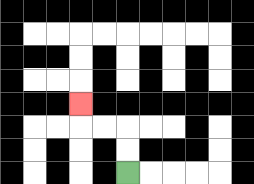{'start': '[5, 7]', 'end': '[3, 4]', 'path_directions': 'U,U,L,L,U', 'path_coordinates': '[[5, 7], [5, 6], [5, 5], [4, 5], [3, 5], [3, 4]]'}